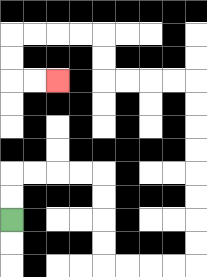{'start': '[0, 9]', 'end': '[2, 3]', 'path_directions': 'U,U,R,R,R,R,D,D,D,D,R,R,R,R,U,U,U,U,U,U,U,U,L,L,L,L,U,U,L,L,L,L,D,D,R,R', 'path_coordinates': '[[0, 9], [0, 8], [0, 7], [1, 7], [2, 7], [3, 7], [4, 7], [4, 8], [4, 9], [4, 10], [4, 11], [5, 11], [6, 11], [7, 11], [8, 11], [8, 10], [8, 9], [8, 8], [8, 7], [8, 6], [8, 5], [8, 4], [8, 3], [7, 3], [6, 3], [5, 3], [4, 3], [4, 2], [4, 1], [3, 1], [2, 1], [1, 1], [0, 1], [0, 2], [0, 3], [1, 3], [2, 3]]'}